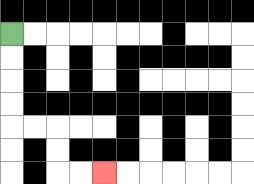{'start': '[0, 1]', 'end': '[4, 7]', 'path_directions': 'D,D,D,D,R,R,D,D,R,R', 'path_coordinates': '[[0, 1], [0, 2], [0, 3], [0, 4], [0, 5], [1, 5], [2, 5], [2, 6], [2, 7], [3, 7], [4, 7]]'}